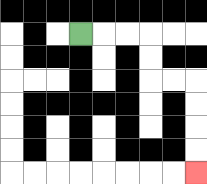{'start': '[3, 1]', 'end': '[8, 7]', 'path_directions': 'R,R,R,D,D,R,R,D,D,D,D', 'path_coordinates': '[[3, 1], [4, 1], [5, 1], [6, 1], [6, 2], [6, 3], [7, 3], [8, 3], [8, 4], [8, 5], [8, 6], [8, 7]]'}